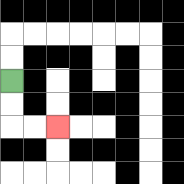{'start': '[0, 3]', 'end': '[2, 5]', 'path_directions': 'D,D,R,R', 'path_coordinates': '[[0, 3], [0, 4], [0, 5], [1, 5], [2, 5]]'}